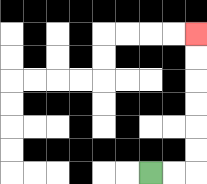{'start': '[6, 7]', 'end': '[8, 1]', 'path_directions': 'R,R,U,U,U,U,U,U', 'path_coordinates': '[[6, 7], [7, 7], [8, 7], [8, 6], [8, 5], [8, 4], [8, 3], [8, 2], [8, 1]]'}